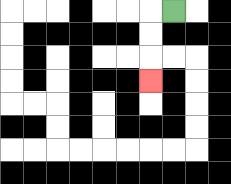{'start': '[7, 0]', 'end': '[6, 3]', 'path_directions': 'L,D,D,D', 'path_coordinates': '[[7, 0], [6, 0], [6, 1], [6, 2], [6, 3]]'}